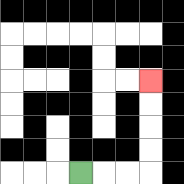{'start': '[3, 7]', 'end': '[6, 3]', 'path_directions': 'R,R,R,U,U,U,U', 'path_coordinates': '[[3, 7], [4, 7], [5, 7], [6, 7], [6, 6], [6, 5], [6, 4], [6, 3]]'}